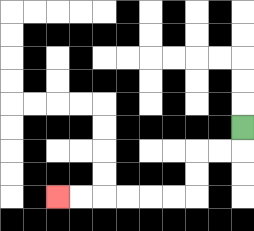{'start': '[10, 5]', 'end': '[2, 8]', 'path_directions': 'D,L,L,D,D,L,L,L,L,L,L', 'path_coordinates': '[[10, 5], [10, 6], [9, 6], [8, 6], [8, 7], [8, 8], [7, 8], [6, 8], [5, 8], [4, 8], [3, 8], [2, 8]]'}